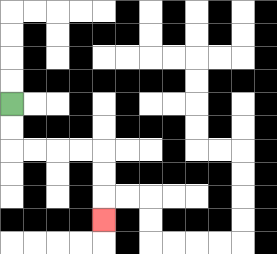{'start': '[0, 4]', 'end': '[4, 9]', 'path_directions': 'D,D,R,R,R,R,D,D,D', 'path_coordinates': '[[0, 4], [0, 5], [0, 6], [1, 6], [2, 6], [3, 6], [4, 6], [4, 7], [4, 8], [4, 9]]'}